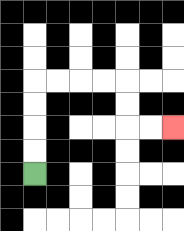{'start': '[1, 7]', 'end': '[7, 5]', 'path_directions': 'U,U,U,U,R,R,R,R,D,D,R,R', 'path_coordinates': '[[1, 7], [1, 6], [1, 5], [1, 4], [1, 3], [2, 3], [3, 3], [4, 3], [5, 3], [5, 4], [5, 5], [6, 5], [7, 5]]'}